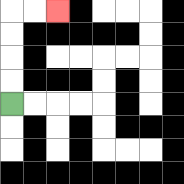{'start': '[0, 4]', 'end': '[2, 0]', 'path_directions': 'U,U,U,U,R,R', 'path_coordinates': '[[0, 4], [0, 3], [0, 2], [0, 1], [0, 0], [1, 0], [2, 0]]'}